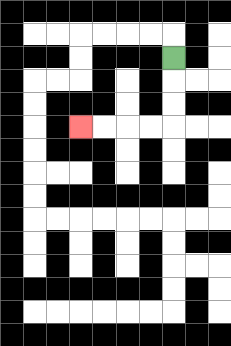{'start': '[7, 2]', 'end': '[3, 5]', 'path_directions': 'D,D,D,L,L,L,L', 'path_coordinates': '[[7, 2], [7, 3], [7, 4], [7, 5], [6, 5], [5, 5], [4, 5], [3, 5]]'}